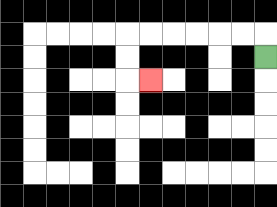{'start': '[11, 2]', 'end': '[6, 3]', 'path_directions': 'U,L,L,L,L,L,L,D,D,R', 'path_coordinates': '[[11, 2], [11, 1], [10, 1], [9, 1], [8, 1], [7, 1], [6, 1], [5, 1], [5, 2], [5, 3], [6, 3]]'}